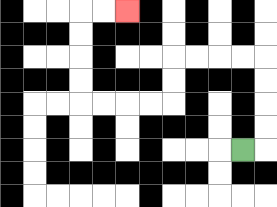{'start': '[10, 6]', 'end': '[5, 0]', 'path_directions': 'R,U,U,U,U,L,L,L,L,D,D,L,L,L,L,U,U,U,U,R,R', 'path_coordinates': '[[10, 6], [11, 6], [11, 5], [11, 4], [11, 3], [11, 2], [10, 2], [9, 2], [8, 2], [7, 2], [7, 3], [7, 4], [6, 4], [5, 4], [4, 4], [3, 4], [3, 3], [3, 2], [3, 1], [3, 0], [4, 0], [5, 0]]'}